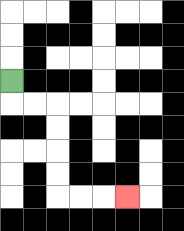{'start': '[0, 3]', 'end': '[5, 8]', 'path_directions': 'D,R,R,D,D,D,D,R,R,R', 'path_coordinates': '[[0, 3], [0, 4], [1, 4], [2, 4], [2, 5], [2, 6], [2, 7], [2, 8], [3, 8], [4, 8], [5, 8]]'}